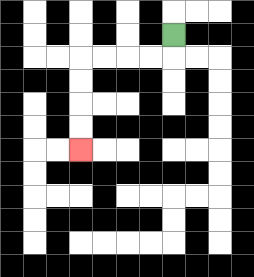{'start': '[7, 1]', 'end': '[3, 6]', 'path_directions': 'D,L,L,L,L,D,D,D,D', 'path_coordinates': '[[7, 1], [7, 2], [6, 2], [5, 2], [4, 2], [3, 2], [3, 3], [3, 4], [3, 5], [3, 6]]'}